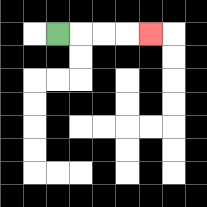{'start': '[2, 1]', 'end': '[6, 1]', 'path_directions': 'R,R,R,R', 'path_coordinates': '[[2, 1], [3, 1], [4, 1], [5, 1], [6, 1]]'}